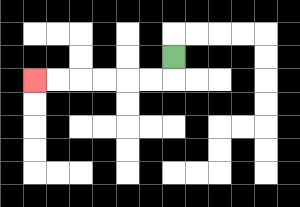{'start': '[7, 2]', 'end': '[1, 3]', 'path_directions': 'D,L,L,L,L,L,L', 'path_coordinates': '[[7, 2], [7, 3], [6, 3], [5, 3], [4, 3], [3, 3], [2, 3], [1, 3]]'}